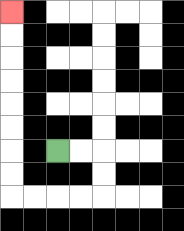{'start': '[2, 6]', 'end': '[0, 0]', 'path_directions': 'R,R,D,D,L,L,L,L,U,U,U,U,U,U,U,U', 'path_coordinates': '[[2, 6], [3, 6], [4, 6], [4, 7], [4, 8], [3, 8], [2, 8], [1, 8], [0, 8], [0, 7], [0, 6], [0, 5], [0, 4], [0, 3], [0, 2], [0, 1], [0, 0]]'}